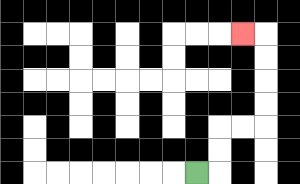{'start': '[8, 7]', 'end': '[10, 1]', 'path_directions': 'R,U,U,R,R,U,U,U,U,L', 'path_coordinates': '[[8, 7], [9, 7], [9, 6], [9, 5], [10, 5], [11, 5], [11, 4], [11, 3], [11, 2], [11, 1], [10, 1]]'}